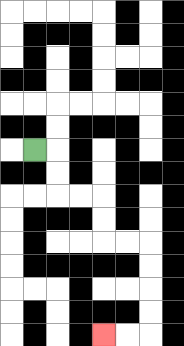{'start': '[1, 6]', 'end': '[4, 14]', 'path_directions': 'R,D,D,R,R,D,D,R,R,D,D,D,D,L,L', 'path_coordinates': '[[1, 6], [2, 6], [2, 7], [2, 8], [3, 8], [4, 8], [4, 9], [4, 10], [5, 10], [6, 10], [6, 11], [6, 12], [6, 13], [6, 14], [5, 14], [4, 14]]'}